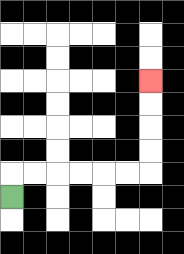{'start': '[0, 8]', 'end': '[6, 3]', 'path_directions': 'U,R,R,R,R,R,R,U,U,U,U', 'path_coordinates': '[[0, 8], [0, 7], [1, 7], [2, 7], [3, 7], [4, 7], [5, 7], [6, 7], [6, 6], [6, 5], [6, 4], [6, 3]]'}